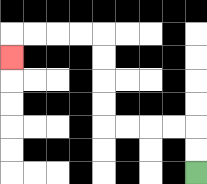{'start': '[8, 7]', 'end': '[0, 2]', 'path_directions': 'U,U,L,L,L,L,U,U,U,U,L,L,L,L,D', 'path_coordinates': '[[8, 7], [8, 6], [8, 5], [7, 5], [6, 5], [5, 5], [4, 5], [4, 4], [4, 3], [4, 2], [4, 1], [3, 1], [2, 1], [1, 1], [0, 1], [0, 2]]'}